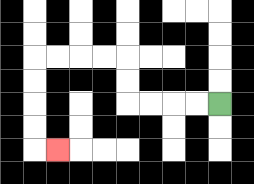{'start': '[9, 4]', 'end': '[2, 6]', 'path_directions': 'L,L,L,L,U,U,L,L,L,L,D,D,D,D,R', 'path_coordinates': '[[9, 4], [8, 4], [7, 4], [6, 4], [5, 4], [5, 3], [5, 2], [4, 2], [3, 2], [2, 2], [1, 2], [1, 3], [1, 4], [1, 5], [1, 6], [2, 6]]'}